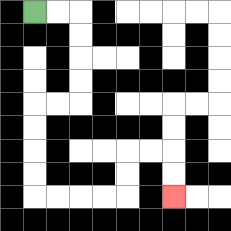{'start': '[1, 0]', 'end': '[7, 8]', 'path_directions': 'R,R,D,D,D,D,L,L,D,D,D,D,R,R,R,R,U,U,R,R,D,D', 'path_coordinates': '[[1, 0], [2, 0], [3, 0], [3, 1], [3, 2], [3, 3], [3, 4], [2, 4], [1, 4], [1, 5], [1, 6], [1, 7], [1, 8], [2, 8], [3, 8], [4, 8], [5, 8], [5, 7], [5, 6], [6, 6], [7, 6], [7, 7], [7, 8]]'}